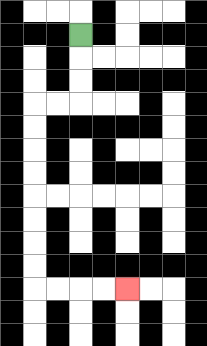{'start': '[3, 1]', 'end': '[5, 12]', 'path_directions': 'D,D,D,L,L,D,D,D,D,D,D,D,D,R,R,R,R', 'path_coordinates': '[[3, 1], [3, 2], [3, 3], [3, 4], [2, 4], [1, 4], [1, 5], [1, 6], [1, 7], [1, 8], [1, 9], [1, 10], [1, 11], [1, 12], [2, 12], [3, 12], [4, 12], [5, 12]]'}